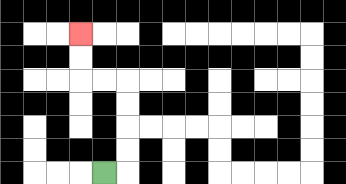{'start': '[4, 7]', 'end': '[3, 1]', 'path_directions': 'R,U,U,U,U,L,L,U,U', 'path_coordinates': '[[4, 7], [5, 7], [5, 6], [5, 5], [5, 4], [5, 3], [4, 3], [3, 3], [3, 2], [3, 1]]'}